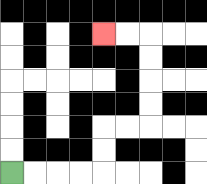{'start': '[0, 7]', 'end': '[4, 1]', 'path_directions': 'R,R,R,R,U,U,R,R,U,U,U,U,L,L', 'path_coordinates': '[[0, 7], [1, 7], [2, 7], [3, 7], [4, 7], [4, 6], [4, 5], [5, 5], [6, 5], [6, 4], [6, 3], [6, 2], [6, 1], [5, 1], [4, 1]]'}